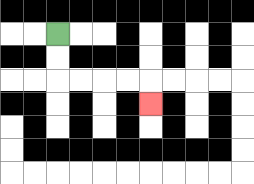{'start': '[2, 1]', 'end': '[6, 4]', 'path_directions': 'D,D,R,R,R,R,D', 'path_coordinates': '[[2, 1], [2, 2], [2, 3], [3, 3], [4, 3], [5, 3], [6, 3], [6, 4]]'}